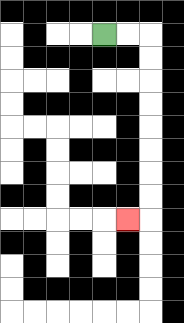{'start': '[4, 1]', 'end': '[5, 9]', 'path_directions': 'R,R,D,D,D,D,D,D,D,D,L', 'path_coordinates': '[[4, 1], [5, 1], [6, 1], [6, 2], [6, 3], [6, 4], [6, 5], [6, 6], [6, 7], [6, 8], [6, 9], [5, 9]]'}